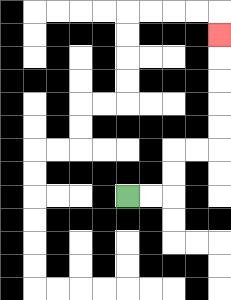{'start': '[5, 8]', 'end': '[9, 1]', 'path_directions': 'R,R,U,U,R,R,U,U,U,U,U', 'path_coordinates': '[[5, 8], [6, 8], [7, 8], [7, 7], [7, 6], [8, 6], [9, 6], [9, 5], [9, 4], [9, 3], [9, 2], [9, 1]]'}